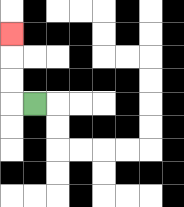{'start': '[1, 4]', 'end': '[0, 1]', 'path_directions': 'L,U,U,U', 'path_coordinates': '[[1, 4], [0, 4], [0, 3], [0, 2], [0, 1]]'}